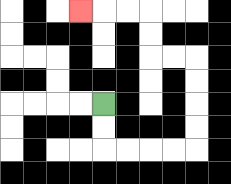{'start': '[4, 4]', 'end': '[3, 0]', 'path_directions': 'D,D,R,R,R,R,U,U,U,U,L,L,U,U,L,L,L', 'path_coordinates': '[[4, 4], [4, 5], [4, 6], [5, 6], [6, 6], [7, 6], [8, 6], [8, 5], [8, 4], [8, 3], [8, 2], [7, 2], [6, 2], [6, 1], [6, 0], [5, 0], [4, 0], [3, 0]]'}